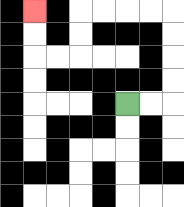{'start': '[5, 4]', 'end': '[1, 0]', 'path_directions': 'R,R,U,U,U,U,L,L,L,L,D,D,L,L,U,U', 'path_coordinates': '[[5, 4], [6, 4], [7, 4], [7, 3], [7, 2], [7, 1], [7, 0], [6, 0], [5, 0], [4, 0], [3, 0], [3, 1], [3, 2], [2, 2], [1, 2], [1, 1], [1, 0]]'}